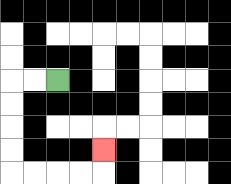{'start': '[2, 3]', 'end': '[4, 6]', 'path_directions': 'L,L,D,D,D,D,R,R,R,R,U', 'path_coordinates': '[[2, 3], [1, 3], [0, 3], [0, 4], [0, 5], [0, 6], [0, 7], [1, 7], [2, 7], [3, 7], [4, 7], [4, 6]]'}